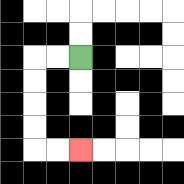{'start': '[3, 2]', 'end': '[3, 6]', 'path_directions': 'L,L,D,D,D,D,R,R', 'path_coordinates': '[[3, 2], [2, 2], [1, 2], [1, 3], [1, 4], [1, 5], [1, 6], [2, 6], [3, 6]]'}